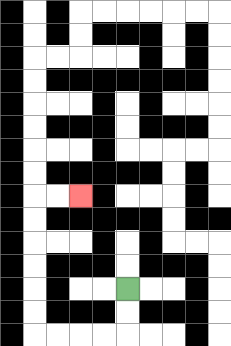{'start': '[5, 12]', 'end': '[3, 8]', 'path_directions': 'D,D,L,L,L,L,U,U,U,U,U,U,R,R', 'path_coordinates': '[[5, 12], [5, 13], [5, 14], [4, 14], [3, 14], [2, 14], [1, 14], [1, 13], [1, 12], [1, 11], [1, 10], [1, 9], [1, 8], [2, 8], [3, 8]]'}